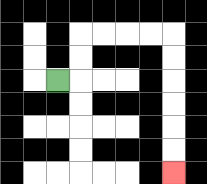{'start': '[2, 3]', 'end': '[7, 7]', 'path_directions': 'R,U,U,R,R,R,R,D,D,D,D,D,D', 'path_coordinates': '[[2, 3], [3, 3], [3, 2], [3, 1], [4, 1], [5, 1], [6, 1], [7, 1], [7, 2], [7, 3], [7, 4], [7, 5], [7, 6], [7, 7]]'}